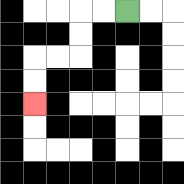{'start': '[5, 0]', 'end': '[1, 4]', 'path_directions': 'L,L,D,D,L,L,D,D', 'path_coordinates': '[[5, 0], [4, 0], [3, 0], [3, 1], [3, 2], [2, 2], [1, 2], [1, 3], [1, 4]]'}